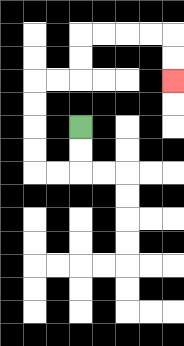{'start': '[3, 5]', 'end': '[7, 3]', 'path_directions': 'D,D,L,L,U,U,U,U,R,R,U,U,R,R,R,R,D,D', 'path_coordinates': '[[3, 5], [3, 6], [3, 7], [2, 7], [1, 7], [1, 6], [1, 5], [1, 4], [1, 3], [2, 3], [3, 3], [3, 2], [3, 1], [4, 1], [5, 1], [6, 1], [7, 1], [7, 2], [7, 3]]'}